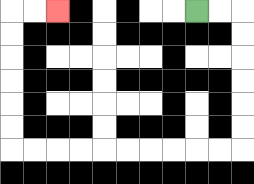{'start': '[8, 0]', 'end': '[2, 0]', 'path_directions': 'R,R,D,D,D,D,D,D,L,L,L,L,L,L,L,L,L,L,U,U,U,U,U,U,R,R', 'path_coordinates': '[[8, 0], [9, 0], [10, 0], [10, 1], [10, 2], [10, 3], [10, 4], [10, 5], [10, 6], [9, 6], [8, 6], [7, 6], [6, 6], [5, 6], [4, 6], [3, 6], [2, 6], [1, 6], [0, 6], [0, 5], [0, 4], [0, 3], [0, 2], [0, 1], [0, 0], [1, 0], [2, 0]]'}